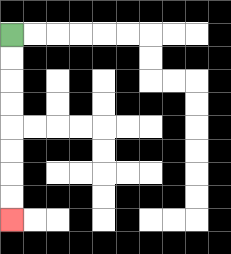{'start': '[0, 1]', 'end': '[0, 9]', 'path_directions': 'D,D,D,D,D,D,D,D', 'path_coordinates': '[[0, 1], [0, 2], [0, 3], [0, 4], [0, 5], [0, 6], [0, 7], [0, 8], [0, 9]]'}